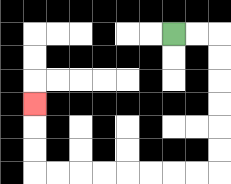{'start': '[7, 1]', 'end': '[1, 4]', 'path_directions': 'R,R,D,D,D,D,D,D,L,L,L,L,L,L,L,L,U,U,U', 'path_coordinates': '[[7, 1], [8, 1], [9, 1], [9, 2], [9, 3], [9, 4], [9, 5], [9, 6], [9, 7], [8, 7], [7, 7], [6, 7], [5, 7], [4, 7], [3, 7], [2, 7], [1, 7], [1, 6], [1, 5], [1, 4]]'}